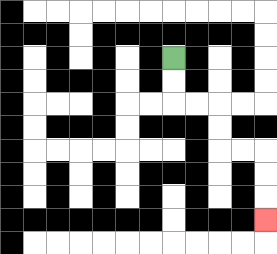{'start': '[7, 2]', 'end': '[11, 9]', 'path_directions': 'D,D,R,R,D,D,R,R,D,D,D', 'path_coordinates': '[[7, 2], [7, 3], [7, 4], [8, 4], [9, 4], [9, 5], [9, 6], [10, 6], [11, 6], [11, 7], [11, 8], [11, 9]]'}